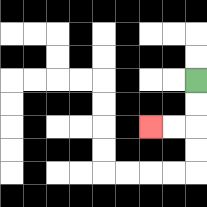{'start': '[8, 3]', 'end': '[6, 5]', 'path_directions': 'D,D,L,L', 'path_coordinates': '[[8, 3], [8, 4], [8, 5], [7, 5], [6, 5]]'}